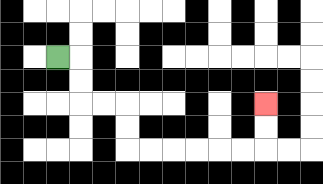{'start': '[2, 2]', 'end': '[11, 4]', 'path_directions': 'R,D,D,R,R,D,D,R,R,R,R,R,R,U,U', 'path_coordinates': '[[2, 2], [3, 2], [3, 3], [3, 4], [4, 4], [5, 4], [5, 5], [5, 6], [6, 6], [7, 6], [8, 6], [9, 6], [10, 6], [11, 6], [11, 5], [11, 4]]'}